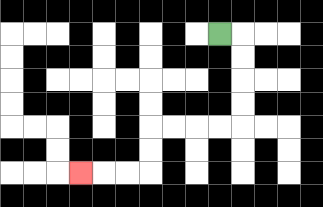{'start': '[9, 1]', 'end': '[3, 7]', 'path_directions': 'R,D,D,D,D,L,L,L,L,D,D,L,L,L', 'path_coordinates': '[[9, 1], [10, 1], [10, 2], [10, 3], [10, 4], [10, 5], [9, 5], [8, 5], [7, 5], [6, 5], [6, 6], [6, 7], [5, 7], [4, 7], [3, 7]]'}